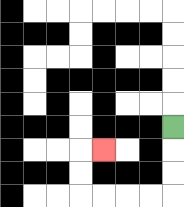{'start': '[7, 5]', 'end': '[4, 6]', 'path_directions': 'D,D,D,L,L,L,L,U,U,R', 'path_coordinates': '[[7, 5], [7, 6], [7, 7], [7, 8], [6, 8], [5, 8], [4, 8], [3, 8], [3, 7], [3, 6], [4, 6]]'}